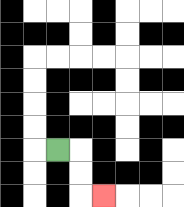{'start': '[2, 6]', 'end': '[4, 8]', 'path_directions': 'R,D,D,R', 'path_coordinates': '[[2, 6], [3, 6], [3, 7], [3, 8], [4, 8]]'}